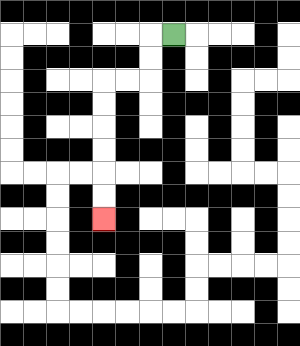{'start': '[7, 1]', 'end': '[4, 9]', 'path_directions': 'L,D,D,L,L,D,D,D,D,D,D', 'path_coordinates': '[[7, 1], [6, 1], [6, 2], [6, 3], [5, 3], [4, 3], [4, 4], [4, 5], [4, 6], [4, 7], [4, 8], [4, 9]]'}